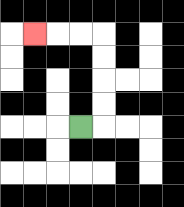{'start': '[3, 5]', 'end': '[1, 1]', 'path_directions': 'R,U,U,U,U,L,L,L', 'path_coordinates': '[[3, 5], [4, 5], [4, 4], [4, 3], [4, 2], [4, 1], [3, 1], [2, 1], [1, 1]]'}